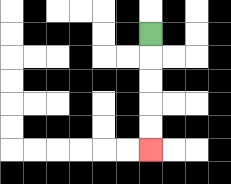{'start': '[6, 1]', 'end': '[6, 6]', 'path_directions': 'D,D,D,D,D', 'path_coordinates': '[[6, 1], [6, 2], [6, 3], [6, 4], [6, 5], [6, 6]]'}